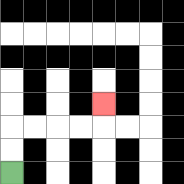{'start': '[0, 7]', 'end': '[4, 4]', 'path_directions': 'U,U,R,R,R,R,U', 'path_coordinates': '[[0, 7], [0, 6], [0, 5], [1, 5], [2, 5], [3, 5], [4, 5], [4, 4]]'}